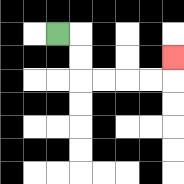{'start': '[2, 1]', 'end': '[7, 2]', 'path_directions': 'R,D,D,R,R,R,R,U', 'path_coordinates': '[[2, 1], [3, 1], [3, 2], [3, 3], [4, 3], [5, 3], [6, 3], [7, 3], [7, 2]]'}